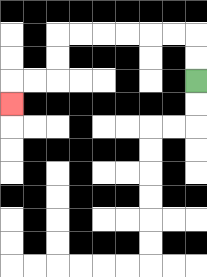{'start': '[8, 3]', 'end': '[0, 4]', 'path_directions': 'U,U,L,L,L,L,L,L,D,D,L,L,D', 'path_coordinates': '[[8, 3], [8, 2], [8, 1], [7, 1], [6, 1], [5, 1], [4, 1], [3, 1], [2, 1], [2, 2], [2, 3], [1, 3], [0, 3], [0, 4]]'}